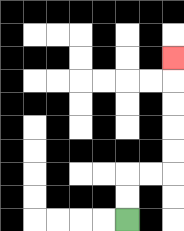{'start': '[5, 9]', 'end': '[7, 2]', 'path_directions': 'U,U,R,R,U,U,U,U,U', 'path_coordinates': '[[5, 9], [5, 8], [5, 7], [6, 7], [7, 7], [7, 6], [7, 5], [7, 4], [7, 3], [7, 2]]'}